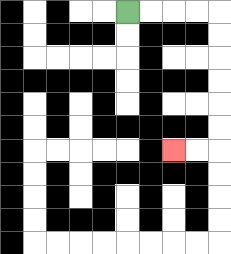{'start': '[5, 0]', 'end': '[7, 6]', 'path_directions': 'R,R,R,R,D,D,D,D,D,D,L,L', 'path_coordinates': '[[5, 0], [6, 0], [7, 0], [8, 0], [9, 0], [9, 1], [9, 2], [9, 3], [9, 4], [9, 5], [9, 6], [8, 6], [7, 6]]'}